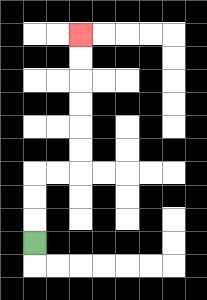{'start': '[1, 10]', 'end': '[3, 1]', 'path_directions': 'U,U,U,R,R,U,U,U,U,U,U', 'path_coordinates': '[[1, 10], [1, 9], [1, 8], [1, 7], [2, 7], [3, 7], [3, 6], [3, 5], [3, 4], [3, 3], [3, 2], [3, 1]]'}